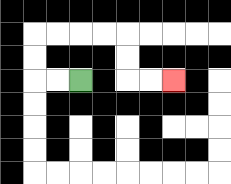{'start': '[3, 3]', 'end': '[7, 3]', 'path_directions': 'L,L,U,U,R,R,R,R,D,D,R,R', 'path_coordinates': '[[3, 3], [2, 3], [1, 3], [1, 2], [1, 1], [2, 1], [3, 1], [4, 1], [5, 1], [5, 2], [5, 3], [6, 3], [7, 3]]'}